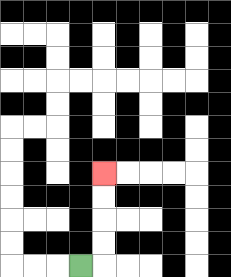{'start': '[3, 11]', 'end': '[4, 7]', 'path_directions': 'R,U,U,U,U', 'path_coordinates': '[[3, 11], [4, 11], [4, 10], [4, 9], [4, 8], [4, 7]]'}